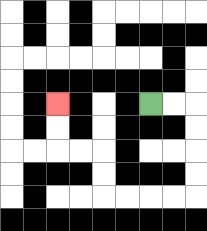{'start': '[6, 4]', 'end': '[2, 4]', 'path_directions': 'R,R,D,D,D,D,L,L,L,L,U,U,L,L,U,U', 'path_coordinates': '[[6, 4], [7, 4], [8, 4], [8, 5], [8, 6], [8, 7], [8, 8], [7, 8], [6, 8], [5, 8], [4, 8], [4, 7], [4, 6], [3, 6], [2, 6], [2, 5], [2, 4]]'}